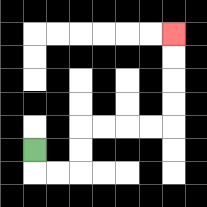{'start': '[1, 6]', 'end': '[7, 1]', 'path_directions': 'D,R,R,U,U,R,R,R,R,U,U,U,U', 'path_coordinates': '[[1, 6], [1, 7], [2, 7], [3, 7], [3, 6], [3, 5], [4, 5], [5, 5], [6, 5], [7, 5], [7, 4], [7, 3], [7, 2], [7, 1]]'}